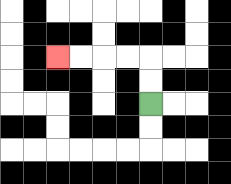{'start': '[6, 4]', 'end': '[2, 2]', 'path_directions': 'U,U,L,L,L,L', 'path_coordinates': '[[6, 4], [6, 3], [6, 2], [5, 2], [4, 2], [3, 2], [2, 2]]'}